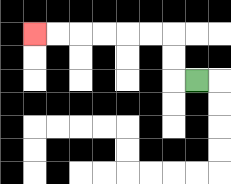{'start': '[8, 3]', 'end': '[1, 1]', 'path_directions': 'L,U,U,L,L,L,L,L,L', 'path_coordinates': '[[8, 3], [7, 3], [7, 2], [7, 1], [6, 1], [5, 1], [4, 1], [3, 1], [2, 1], [1, 1]]'}